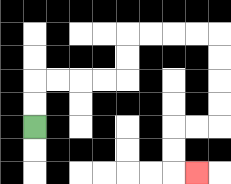{'start': '[1, 5]', 'end': '[8, 7]', 'path_directions': 'U,U,R,R,R,R,U,U,R,R,R,R,D,D,D,D,L,L,D,D,R', 'path_coordinates': '[[1, 5], [1, 4], [1, 3], [2, 3], [3, 3], [4, 3], [5, 3], [5, 2], [5, 1], [6, 1], [7, 1], [8, 1], [9, 1], [9, 2], [9, 3], [9, 4], [9, 5], [8, 5], [7, 5], [7, 6], [7, 7], [8, 7]]'}